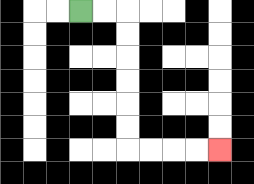{'start': '[3, 0]', 'end': '[9, 6]', 'path_directions': 'R,R,D,D,D,D,D,D,R,R,R,R', 'path_coordinates': '[[3, 0], [4, 0], [5, 0], [5, 1], [5, 2], [5, 3], [5, 4], [5, 5], [5, 6], [6, 6], [7, 6], [8, 6], [9, 6]]'}